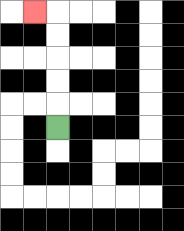{'start': '[2, 5]', 'end': '[1, 0]', 'path_directions': 'U,U,U,U,U,L', 'path_coordinates': '[[2, 5], [2, 4], [2, 3], [2, 2], [2, 1], [2, 0], [1, 0]]'}